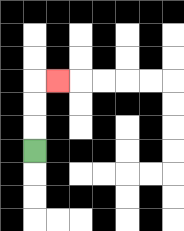{'start': '[1, 6]', 'end': '[2, 3]', 'path_directions': 'U,U,U,R', 'path_coordinates': '[[1, 6], [1, 5], [1, 4], [1, 3], [2, 3]]'}